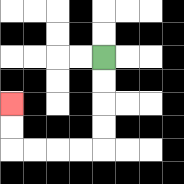{'start': '[4, 2]', 'end': '[0, 4]', 'path_directions': 'D,D,D,D,L,L,L,L,U,U', 'path_coordinates': '[[4, 2], [4, 3], [4, 4], [4, 5], [4, 6], [3, 6], [2, 6], [1, 6], [0, 6], [0, 5], [0, 4]]'}